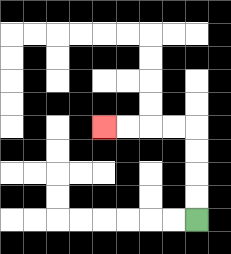{'start': '[8, 9]', 'end': '[4, 5]', 'path_directions': 'U,U,U,U,L,L,L,L', 'path_coordinates': '[[8, 9], [8, 8], [8, 7], [8, 6], [8, 5], [7, 5], [6, 5], [5, 5], [4, 5]]'}